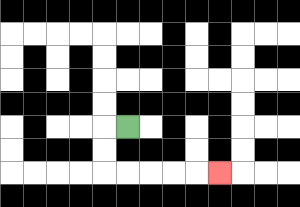{'start': '[5, 5]', 'end': '[9, 7]', 'path_directions': 'L,D,D,R,R,R,R,R', 'path_coordinates': '[[5, 5], [4, 5], [4, 6], [4, 7], [5, 7], [6, 7], [7, 7], [8, 7], [9, 7]]'}